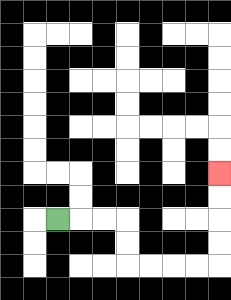{'start': '[2, 9]', 'end': '[9, 7]', 'path_directions': 'R,R,R,D,D,R,R,R,R,U,U,U,U', 'path_coordinates': '[[2, 9], [3, 9], [4, 9], [5, 9], [5, 10], [5, 11], [6, 11], [7, 11], [8, 11], [9, 11], [9, 10], [9, 9], [9, 8], [9, 7]]'}